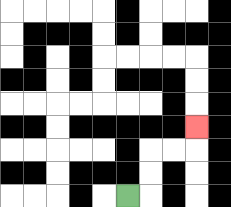{'start': '[5, 8]', 'end': '[8, 5]', 'path_directions': 'R,U,U,R,R,U', 'path_coordinates': '[[5, 8], [6, 8], [6, 7], [6, 6], [7, 6], [8, 6], [8, 5]]'}